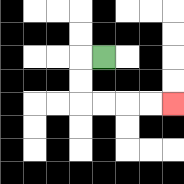{'start': '[4, 2]', 'end': '[7, 4]', 'path_directions': 'L,D,D,R,R,R,R', 'path_coordinates': '[[4, 2], [3, 2], [3, 3], [3, 4], [4, 4], [5, 4], [6, 4], [7, 4]]'}